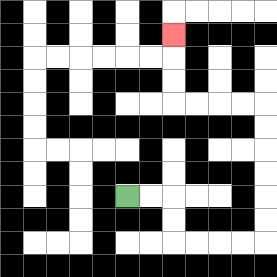{'start': '[5, 8]', 'end': '[7, 1]', 'path_directions': 'R,R,D,D,R,R,R,R,U,U,U,U,U,U,L,L,L,L,U,U,U', 'path_coordinates': '[[5, 8], [6, 8], [7, 8], [7, 9], [7, 10], [8, 10], [9, 10], [10, 10], [11, 10], [11, 9], [11, 8], [11, 7], [11, 6], [11, 5], [11, 4], [10, 4], [9, 4], [8, 4], [7, 4], [7, 3], [7, 2], [7, 1]]'}